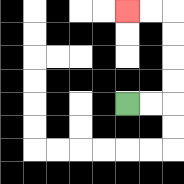{'start': '[5, 4]', 'end': '[5, 0]', 'path_directions': 'R,R,U,U,U,U,L,L', 'path_coordinates': '[[5, 4], [6, 4], [7, 4], [7, 3], [7, 2], [7, 1], [7, 0], [6, 0], [5, 0]]'}